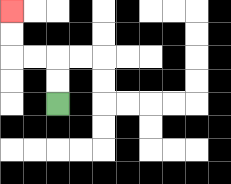{'start': '[2, 4]', 'end': '[0, 0]', 'path_directions': 'U,U,L,L,U,U', 'path_coordinates': '[[2, 4], [2, 3], [2, 2], [1, 2], [0, 2], [0, 1], [0, 0]]'}